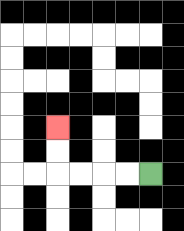{'start': '[6, 7]', 'end': '[2, 5]', 'path_directions': 'L,L,L,L,U,U', 'path_coordinates': '[[6, 7], [5, 7], [4, 7], [3, 7], [2, 7], [2, 6], [2, 5]]'}